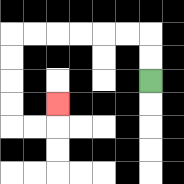{'start': '[6, 3]', 'end': '[2, 4]', 'path_directions': 'U,U,L,L,L,L,L,L,D,D,D,D,R,R,U', 'path_coordinates': '[[6, 3], [6, 2], [6, 1], [5, 1], [4, 1], [3, 1], [2, 1], [1, 1], [0, 1], [0, 2], [0, 3], [0, 4], [0, 5], [1, 5], [2, 5], [2, 4]]'}